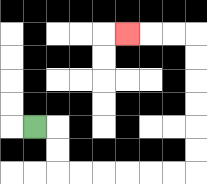{'start': '[1, 5]', 'end': '[5, 1]', 'path_directions': 'R,D,D,R,R,R,R,R,R,U,U,U,U,U,U,L,L,L', 'path_coordinates': '[[1, 5], [2, 5], [2, 6], [2, 7], [3, 7], [4, 7], [5, 7], [6, 7], [7, 7], [8, 7], [8, 6], [8, 5], [8, 4], [8, 3], [8, 2], [8, 1], [7, 1], [6, 1], [5, 1]]'}